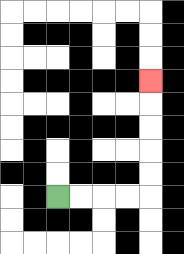{'start': '[2, 8]', 'end': '[6, 3]', 'path_directions': 'R,R,R,R,U,U,U,U,U', 'path_coordinates': '[[2, 8], [3, 8], [4, 8], [5, 8], [6, 8], [6, 7], [6, 6], [6, 5], [6, 4], [6, 3]]'}